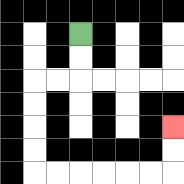{'start': '[3, 1]', 'end': '[7, 5]', 'path_directions': 'D,D,L,L,D,D,D,D,R,R,R,R,R,R,U,U', 'path_coordinates': '[[3, 1], [3, 2], [3, 3], [2, 3], [1, 3], [1, 4], [1, 5], [1, 6], [1, 7], [2, 7], [3, 7], [4, 7], [5, 7], [6, 7], [7, 7], [7, 6], [7, 5]]'}